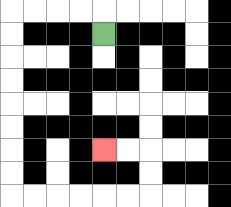{'start': '[4, 1]', 'end': '[4, 6]', 'path_directions': 'U,L,L,L,L,D,D,D,D,D,D,D,D,R,R,R,R,R,R,U,U,L,L', 'path_coordinates': '[[4, 1], [4, 0], [3, 0], [2, 0], [1, 0], [0, 0], [0, 1], [0, 2], [0, 3], [0, 4], [0, 5], [0, 6], [0, 7], [0, 8], [1, 8], [2, 8], [3, 8], [4, 8], [5, 8], [6, 8], [6, 7], [6, 6], [5, 6], [4, 6]]'}